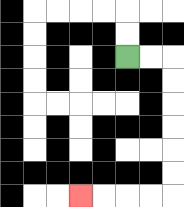{'start': '[5, 2]', 'end': '[3, 8]', 'path_directions': 'R,R,D,D,D,D,D,D,L,L,L,L', 'path_coordinates': '[[5, 2], [6, 2], [7, 2], [7, 3], [7, 4], [7, 5], [7, 6], [7, 7], [7, 8], [6, 8], [5, 8], [4, 8], [3, 8]]'}